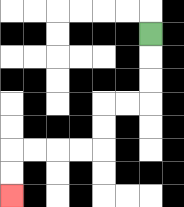{'start': '[6, 1]', 'end': '[0, 8]', 'path_directions': 'D,D,D,L,L,D,D,L,L,L,L,D,D', 'path_coordinates': '[[6, 1], [6, 2], [6, 3], [6, 4], [5, 4], [4, 4], [4, 5], [4, 6], [3, 6], [2, 6], [1, 6], [0, 6], [0, 7], [0, 8]]'}